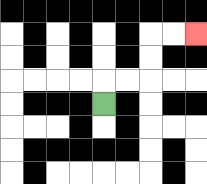{'start': '[4, 4]', 'end': '[8, 1]', 'path_directions': 'U,R,R,U,U,R,R', 'path_coordinates': '[[4, 4], [4, 3], [5, 3], [6, 3], [6, 2], [6, 1], [7, 1], [8, 1]]'}